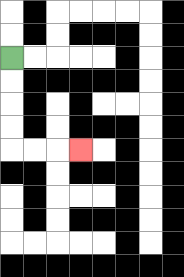{'start': '[0, 2]', 'end': '[3, 6]', 'path_directions': 'D,D,D,D,R,R,R', 'path_coordinates': '[[0, 2], [0, 3], [0, 4], [0, 5], [0, 6], [1, 6], [2, 6], [3, 6]]'}